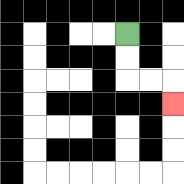{'start': '[5, 1]', 'end': '[7, 4]', 'path_directions': 'D,D,R,R,D', 'path_coordinates': '[[5, 1], [5, 2], [5, 3], [6, 3], [7, 3], [7, 4]]'}